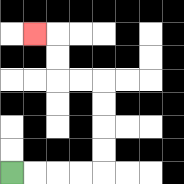{'start': '[0, 7]', 'end': '[1, 1]', 'path_directions': 'R,R,R,R,U,U,U,U,L,L,U,U,L', 'path_coordinates': '[[0, 7], [1, 7], [2, 7], [3, 7], [4, 7], [4, 6], [4, 5], [4, 4], [4, 3], [3, 3], [2, 3], [2, 2], [2, 1], [1, 1]]'}